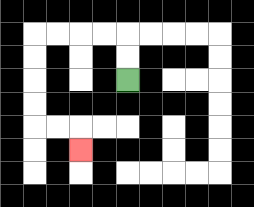{'start': '[5, 3]', 'end': '[3, 6]', 'path_directions': 'U,U,L,L,L,L,D,D,D,D,R,R,D', 'path_coordinates': '[[5, 3], [5, 2], [5, 1], [4, 1], [3, 1], [2, 1], [1, 1], [1, 2], [1, 3], [1, 4], [1, 5], [2, 5], [3, 5], [3, 6]]'}